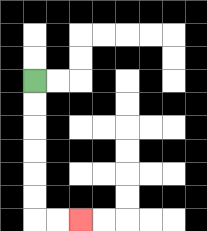{'start': '[1, 3]', 'end': '[3, 9]', 'path_directions': 'D,D,D,D,D,D,R,R', 'path_coordinates': '[[1, 3], [1, 4], [1, 5], [1, 6], [1, 7], [1, 8], [1, 9], [2, 9], [3, 9]]'}